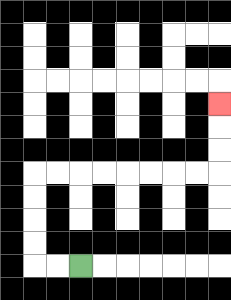{'start': '[3, 11]', 'end': '[9, 4]', 'path_directions': 'L,L,U,U,U,U,R,R,R,R,R,R,R,R,U,U,U', 'path_coordinates': '[[3, 11], [2, 11], [1, 11], [1, 10], [1, 9], [1, 8], [1, 7], [2, 7], [3, 7], [4, 7], [5, 7], [6, 7], [7, 7], [8, 7], [9, 7], [9, 6], [9, 5], [9, 4]]'}